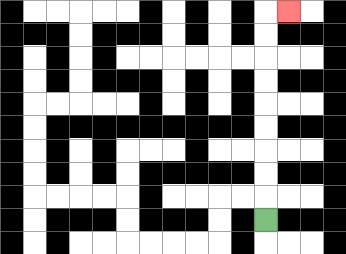{'start': '[11, 9]', 'end': '[12, 0]', 'path_directions': 'U,U,U,U,U,U,U,U,U,R', 'path_coordinates': '[[11, 9], [11, 8], [11, 7], [11, 6], [11, 5], [11, 4], [11, 3], [11, 2], [11, 1], [11, 0], [12, 0]]'}